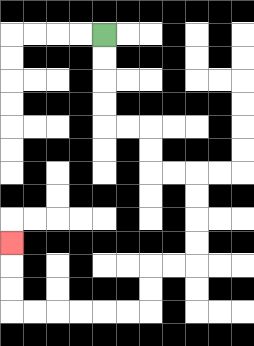{'start': '[4, 1]', 'end': '[0, 10]', 'path_directions': 'D,D,D,D,R,R,D,D,R,R,D,D,D,D,L,L,D,D,L,L,L,L,L,L,U,U,U', 'path_coordinates': '[[4, 1], [4, 2], [4, 3], [4, 4], [4, 5], [5, 5], [6, 5], [6, 6], [6, 7], [7, 7], [8, 7], [8, 8], [8, 9], [8, 10], [8, 11], [7, 11], [6, 11], [6, 12], [6, 13], [5, 13], [4, 13], [3, 13], [2, 13], [1, 13], [0, 13], [0, 12], [0, 11], [0, 10]]'}